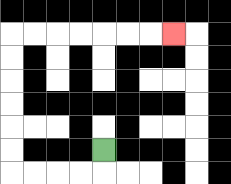{'start': '[4, 6]', 'end': '[7, 1]', 'path_directions': 'D,L,L,L,L,U,U,U,U,U,U,R,R,R,R,R,R,R', 'path_coordinates': '[[4, 6], [4, 7], [3, 7], [2, 7], [1, 7], [0, 7], [0, 6], [0, 5], [0, 4], [0, 3], [0, 2], [0, 1], [1, 1], [2, 1], [3, 1], [4, 1], [5, 1], [6, 1], [7, 1]]'}